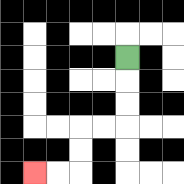{'start': '[5, 2]', 'end': '[1, 7]', 'path_directions': 'D,D,D,L,L,D,D,L,L', 'path_coordinates': '[[5, 2], [5, 3], [5, 4], [5, 5], [4, 5], [3, 5], [3, 6], [3, 7], [2, 7], [1, 7]]'}